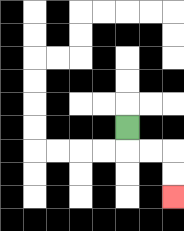{'start': '[5, 5]', 'end': '[7, 8]', 'path_directions': 'D,R,R,D,D', 'path_coordinates': '[[5, 5], [5, 6], [6, 6], [7, 6], [7, 7], [7, 8]]'}